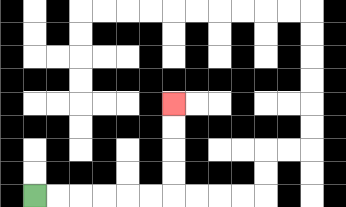{'start': '[1, 8]', 'end': '[7, 4]', 'path_directions': 'R,R,R,R,R,R,U,U,U,U', 'path_coordinates': '[[1, 8], [2, 8], [3, 8], [4, 8], [5, 8], [6, 8], [7, 8], [7, 7], [7, 6], [7, 5], [7, 4]]'}